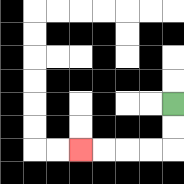{'start': '[7, 4]', 'end': '[3, 6]', 'path_directions': 'D,D,L,L,L,L', 'path_coordinates': '[[7, 4], [7, 5], [7, 6], [6, 6], [5, 6], [4, 6], [3, 6]]'}